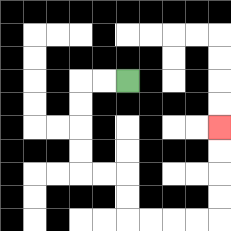{'start': '[5, 3]', 'end': '[9, 5]', 'path_directions': 'L,L,D,D,D,D,R,R,D,D,R,R,R,R,U,U,U,U', 'path_coordinates': '[[5, 3], [4, 3], [3, 3], [3, 4], [3, 5], [3, 6], [3, 7], [4, 7], [5, 7], [5, 8], [5, 9], [6, 9], [7, 9], [8, 9], [9, 9], [9, 8], [9, 7], [9, 6], [9, 5]]'}